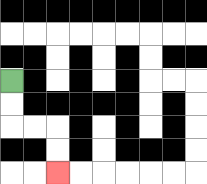{'start': '[0, 3]', 'end': '[2, 7]', 'path_directions': 'D,D,R,R,D,D', 'path_coordinates': '[[0, 3], [0, 4], [0, 5], [1, 5], [2, 5], [2, 6], [2, 7]]'}